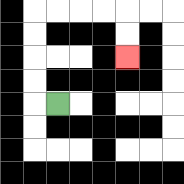{'start': '[2, 4]', 'end': '[5, 2]', 'path_directions': 'L,U,U,U,U,R,R,R,R,D,D', 'path_coordinates': '[[2, 4], [1, 4], [1, 3], [1, 2], [1, 1], [1, 0], [2, 0], [3, 0], [4, 0], [5, 0], [5, 1], [5, 2]]'}